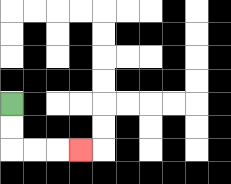{'start': '[0, 4]', 'end': '[3, 6]', 'path_directions': 'D,D,R,R,R', 'path_coordinates': '[[0, 4], [0, 5], [0, 6], [1, 6], [2, 6], [3, 6]]'}